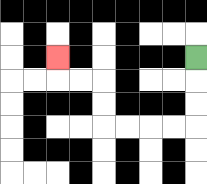{'start': '[8, 2]', 'end': '[2, 2]', 'path_directions': 'D,D,D,L,L,L,L,U,U,L,L,U', 'path_coordinates': '[[8, 2], [8, 3], [8, 4], [8, 5], [7, 5], [6, 5], [5, 5], [4, 5], [4, 4], [4, 3], [3, 3], [2, 3], [2, 2]]'}